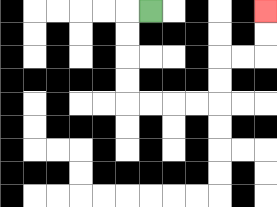{'start': '[6, 0]', 'end': '[11, 0]', 'path_directions': 'L,D,D,D,D,R,R,R,R,U,U,R,R,U,U', 'path_coordinates': '[[6, 0], [5, 0], [5, 1], [5, 2], [5, 3], [5, 4], [6, 4], [7, 4], [8, 4], [9, 4], [9, 3], [9, 2], [10, 2], [11, 2], [11, 1], [11, 0]]'}